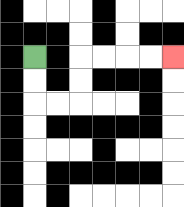{'start': '[1, 2]', 'end': '[7, 2]', 'path_directions': 'D,D,R,R,U,U,R,R,R,R', 'path_coordinates': '[[1, 2], [1, 3], [1, 4], [2, 4], [3, 4], [3, 3], [3, 2], [4, 2], [5, 2], [6, 2], [7, 2]]'}